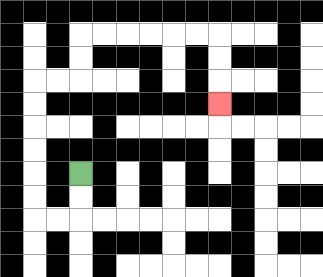{'start': '[3, 7]', 'end': '[9, 4]', 'path_directions': 'D,D,L,L,U,U,U,U,U,U,R,R,U,U,R,R,R,R,R,R,D,D,D', 'path_coordinates': '[[3, 7], [3, 8], [3, 9], [2, 9], [1, 9], [1, 8], [1, 7], [1, 6], [1, 5], [1, 4], [1, 3], [2, 3], [3, 3], [3, 2], [3, 1], [4, 1], [5, 1], [6, 1], [7, 1], [8, 1], [9, 1], [9, 2], [9, 3], [9, 4]]'}